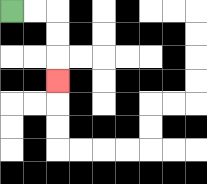{'start': '[0, 0]', 'end': '[2, 3]', 'path_directions': 'R,R,D,D,D', 'path_coordinates': '[[0, 0], [1, 0], [2, 0], [2, 1], [2, 2], [2, 3]]'}